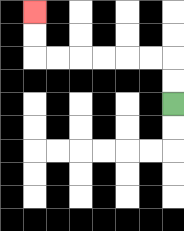{'start': '[7, 4]', 'end': '[1, 0]', 'path_directions': 'U,U,L,L,L,L,L,L,U,U', 'path_coordinates': '[[7, 4], [7, 3], [7, 2], [6, 2], [5, 2], [4, 2], [3, 2], [2, 2], [1, 2], [1, 1], [1, 0]]'}